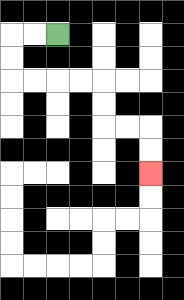{'start': '[2, 1]', 'end': '[6, 7]', 'path_directions': 'L,L,D,D,R,R,R,R,D,D,R,R,D,D', 'path_coordinates': '[[2, 1], [1, 1], [0, 1], [0, 2], [0, 3], [1, 3], [2, 3], [3, 3], [4, 3], [4, 4], [4, 5], [5, 5], [6, 5], [6, 6], [6, 7]]'}